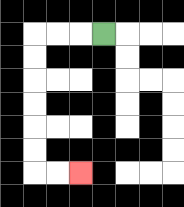{'start': '[4, 1]', 'end': '[3, 7]', 'path_directions': 'L,L,L,D,D,D,D,D,D,R,R', 'path_coordinates': '[[4, 1], [3, 1], [2, 1], [1, 1], [1, 2], [1, 3], [1, 4], [1, 5], [1, 6], [1, 7], [2, 7], [3, 7]]'}